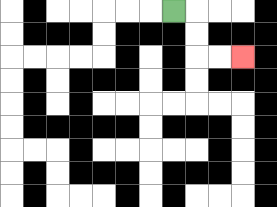{'start': '[7, 0]', 'end': '[10, 2]', 'path_directions': 'R,D,D,R,R', 'path_coordinates': '[[7, 0], [8, 0], [8, 1], [8, 2], [9, 2], [10, 2]]'}